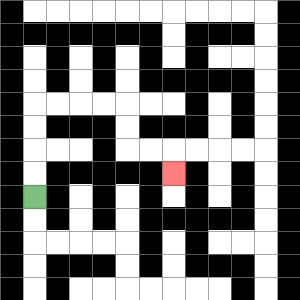{'start': '[1, 8]', 'end': '[7, 7]', 'path_directions': 'U,U,U,U,R,R,R,R,D,D,R,R,D', 'path_coordinates': '[[1, 8], [1, 7], [1, 6], [1, 5], [1, 4], [2, 4], [3, 4], [4, 4], [5, 4], [5, 5], [5, 6], [6, 6], [7, 6], [7, 7]]'}